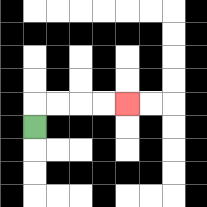{'start': '[1, 5]', 'end': '[5, 4]', 'path_directions': 'U,R,R,R,R', 'path_coordinates': '[[1, 5], [1, 4], [2, 4], [3, 4], [4, 4], [5, 4]]'}